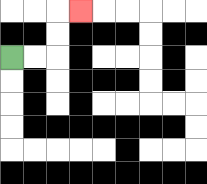{'start': '[0, 2]', 'end': '[3, 0]', 'path_directions': 'R,R,U,U,R', 'path_coordinates': '[[0, 2], [1, 2], [2, 2], [2, 1], [2, 0], [3, 0]]'}